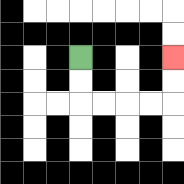{'start': '[3, 2]', 'end': '[7, 2]', 'path_directions': 'D,D,R,R,R,R,U,U', 'path_coordinates': '[[3, 2], [3, 3], [3, 4], [4, 4], [5, 4], [6, 4], [7, 4], [7, 3], [7, 2]]'}